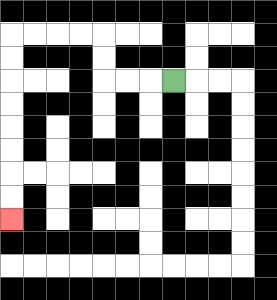{'start': '[7, 3]', 'end': '[0, 9]', 'path_directions': 'L,L,L,U,U,L,L,L,L,D,D,D,D,D,D,D,D', 'path_coordinates': '[[7, 3], [6, 3], [5, 3], [4, 3], [4, 2], [4, 1], [3, 1], [2, 1], [1, 1], [0, 1], [0, 2], [0, 3], [0, 4], [0, 5], [0, 6], [0, 7], [0, 8], [0, 9]]'}